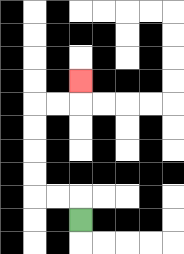{'start': '[3, 9]', 'end': '[3, 3]', 'path_directions': 'U,L,L,U,U,U,U,R,R,U', 'path_coordinates': '[[3, 9], [3, 8], [2, 8], [1, 8], [1, 7], [1, 6], [1, 5], [1, 4], [2, 4], [3, 4], [3, 3]]'}